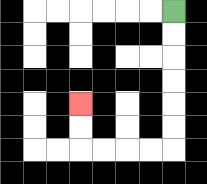{'start': '[7, 0]', 'end': '[3, 4]', 'path_directions': 'D,D,D,D,D,D,L,L,L,L,U,U', 'path_coordinates': '[[7, 0], [7, 1], [7, 2], [7, 3], [7, 4], [7, 5], [7, 6], [6, 6], [5, 6], [4, 6], [3, 6], [3, 5], [3, 4]]'}